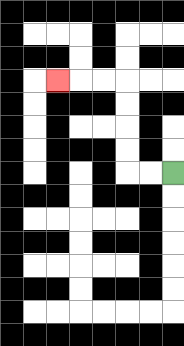{'start': '[7, 7]', 'end': '[2, 3]', 'path_directions': 'L,L,U,U,U,U,L,L,L', 'path_coordinates': '[[7, 7], [6, 7], [5, 7], [5, 6], [5, 5], [5, 4], [5, 3], [4, 3], [3, 3], [2, 3]]'}